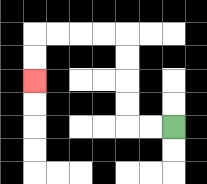{'start': '[7, 5]', 'end': '[1, 3]', 'path_directions': 'L,L,U,U,U,U,L,L,L,L,D,D', 'path_coordinates': '[[7, 5], [6, 5], [5, 5], [5, 4], [5, 3], [5, 2], [5, 1], [4, 1], [3, 1], [2, 1], [1, 1], [1, 2], [1, 3]]'}